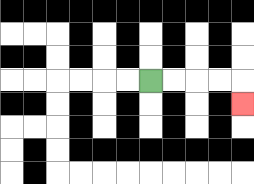{'start': '[6, 3]', 'end': '[10, 4]', 'path_directions': 'R,R,R,R,D', 'path_coordinates': '[[6, 3], [7, 3], [8, 3], [9, 3], [10, 3], [10, 4]]'}